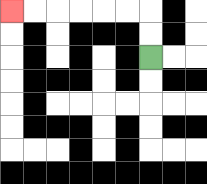{'start': '[6, 2]', 'end': '[0, 0]', 'path_directions': 'U,U,L,L,L,L,L,L', 'path_coordinates': '[[6, 2], [6, 1], [6, 0], [5, 0], [4, 0], [3, 0], [2, 0], [1, 0], [0, 0]]'}